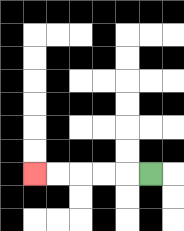{'start': '[6, 7]', 'end': '[1, 7]', 'path_directions': 'L,L,L,L,L', 'path_coordinates': '[[6, 7], [5, 7], [4, 7], [3, 7], [2, 7], [1, 7]]'}